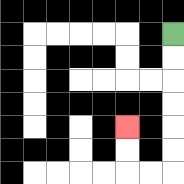{'start': '[7, 1]', 'end': '[5, 5]', 'path_directions': 'D,D,D,D,D,D,L,L,U,U', 'path_coordinates': '[[7, 1], [7, 2], [7, 3], [7, 4], [7, 5], [7, 6], [7, 7], [6, 7], [5, 7], [5, 6], [5, 5]]'}